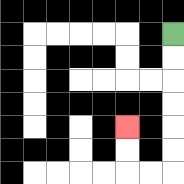{'start': '[7, 1]', 'end': '[5, 5]', 'path_directions': 'D,D,D,D,D,D,L,L,U,U', 'path_coordinates': '[[7, 1], [7, 2], [7, 3], [7, 4], [7, 5], [7, 6], [7, 7], [6, 7], [5, 7], [5, 6], [5, 5]]'}